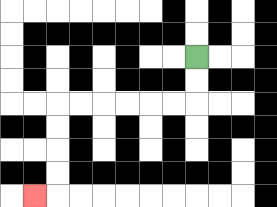{'start': '[8, 2]', 'end': '[1, 8]', 'path_directions': 'D,D,L,L,L,L,L,L,D,D,D,D,L', 'path_coordinates': '[[8, 2], [8, 3], [8, 4], [7, 4], [6, 4], [5, 4], [4, 4], [3, 4], [2, 4], [2, 5], [2, 6], [2, 7], [2, 8], [1, 8]]'}